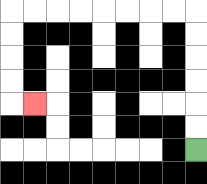{'start': '[8, 6]', 'end': '[1, 4]', 'path_directions': 'U,U,U,U,U,U,L,L,L,L,L,L,L,L,D,D,D,D,R', 'path_coordinates': '[[8, 6], [8, 5], [8, 4], [8, 3], [8, 2], [8, 1], [8, 0], [7, 0], [6, 0], [5, 0], [4, 0], [3, 0], [2, 0], [1, 0], [0, 0], [0, 1], [0, 2], [0, 3], [0, 4], [1, 4]]'}